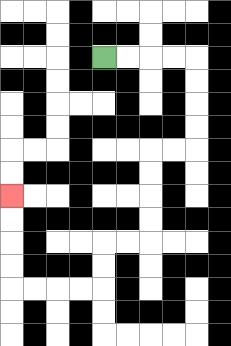{'start': '[4, 2]', 'end': '[0, 8]', 'path_directions': 'R,R,R,R,D,D,D,D,L,L,D,D,D,D,L,L,D,D,L,L,L,L,U,U,U,U', 'path_coordinates': '[[4, 2], [5, 2], [6, 2], [7, 2], [8, 2], [8, 3], [8, 4], [8, 5], [8, 6], [7, 6], [6, 6], [6, 7], [6, 8], [6, 9], [6, 10], [5, 10], [4, 10], [4, 11], [4, 12], [3, 12], [2, 12], [1, 12], [0, 12], [0, 11], [0, 10], [0, 9], [0, 8]]'}